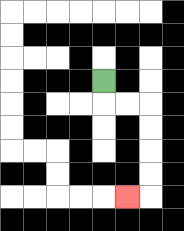{'start': '[4, 3]', 'end': '[5, 8]', 'path_directions': 'D,R,R,D,D,D,D,L', 'path_coordinates': '[[4, 3], [4, 4], [5, 4], [6, 4], [6, 5], [6, 6], [6, 7], [6, 8], [5, 8]]'}